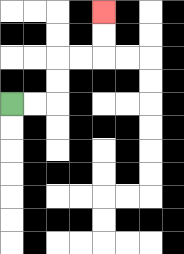{'start': '[0, 4]', 'end': '[4, 0]', 'path_directions': 'R,R,U,U,R,R,U,U', 'path_coordinates': '[[0, 4], [1, 4], [2, 4], [2, 3], [2, 2], [3, 2], [4, 2], [4, 1], [4, 0]]'}